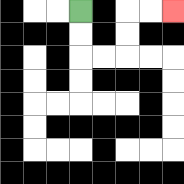{'start': '[3, 0]', 'end': '[7, 0]', 'path_directions': 'D,D,R,R,U,U,R,R', 'path_coordinates': '[[3, 0], [3, 1], [3, 2], [4, 2], [5, 2], [5, 1], [5, 0], [6, 0], [7, 0]]'}